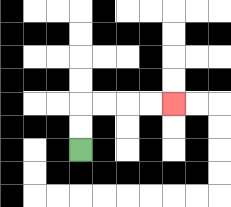{'start': '[3, 6]', 'end': '[7, 4]', 'path_directions': 'U,U,R,R,R,R', 'path_coordinates': '[[3, 6], [3, 5], [3, 4], [4, 4], [5, 4], [6, 4], [7, 4]]'}